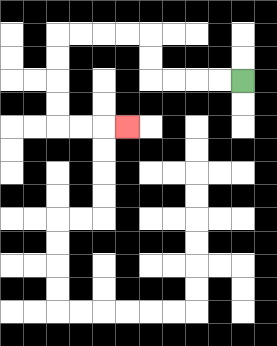{'start': '[10, 3]', 'end': '[5, 5]', 'path_directions': 'L,L,L,L,U,U,L,L,L,L,D,D,D,D,R,R,R', 'path_coordinates': '[[10, 3], [9, 3], [8, 3], [7, 3], [6, 3], [6, 2], [6, 1], [5, 1], [4, 1], [3, 1], [2, 1], [2, 2], [2, 3], [2, 4], [2, 5], [3, 5], [4, 5], [5, 5]]'}